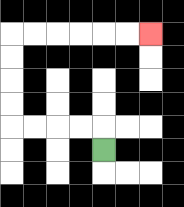{'start': '[4, 6]', 'end': '[6, 1]', 'path_directions': 'U,L,L,L,L,U,U,U,U,R,R,R,R,R,R', 'path_coordinates': '[[4, 6], [4, 5], [3, 5], [2, 5], [1, 5], [0, 5], [0, 4], [0, 3], [0, 2], [0, 1], [1, 1], [2, 1], [3, 1], [4, 1], [5, 1], [6, 1]]'}